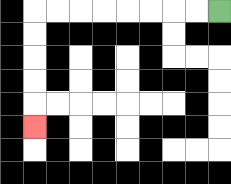{'start': '[9, 0]', 'end': '[1, 5]', 'path_directions': 'L,L,L,L,L,L,L,L,D,D,D,D,D', 'path_coordinates': '[[9, 0], [8, 0], [7, 0], [6, 0], [5, 0], [4, 0], [3, 0], [2, 0], [1, 0], [1, 1], [1, 2], [1, 3], [1, 4], [1, 5]]'}